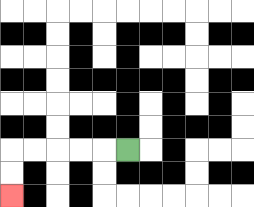{'start': '[5, 6]', 'end': '[0, 8]', 'path_directions': 'L,L,L,L,L,D,D', 'path_coordinates': '[[5, 6], [4, 6], [3, 6], [2, 6], [1, 6], [0, 6], [0, 7], [0, 8]]'}